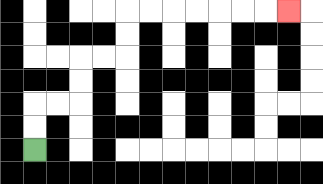{'start': '[1, 6]', 'end': '[12, 0]', 'path_directions': 'U,U,R,R,U,U,R,R,U,U,R,R,R,R,R,R,R', 'path_coordinates': '[[1, 6], [1, 5], [1, 4], [2, 4], [3, 4], [3, 3], [3, 2], [4, 2], [5, 2], [5, 1], [5, 0], [6, 0], [7, 0], [8, 0], [9, 0], [10, 0], [11, 0], [12, 0]]'}